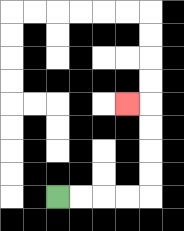{'start': '[2, 8]', 'end': '[5, 4]', 'path_directions': 'R,R,R,R,U,U,U,U,L', 'path_coordinates': '[[2, 8], [3, 8], [4, 8], [5, 8], [6, 8], [6, 7], [6, 6], [6, 5], [6, 4], [5, 4]]'}